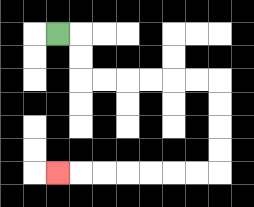{'start': '[2, 1]', 'end': '[2, 7]', 'path_directions': 'R,D,D,R,R,R,R,R,R,D,D,D,D,L,L,L,L,L,L,L', 'path_coordinates': '[[2, 1], [3, 1], [3, 2], [3, 3], [4, 3], [5, 3], [6, 3], [7, 3], [8, 3], [9, 3], [9, 4], [9, 5], [9, 6], [9, 7], [8, 7], [7, 7], [6, 7], [5, 7], [4, 7], [3, 7], [2, 7]]'}